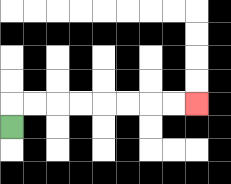{'start': '[0, 5]', 'end': '[8, 4]', 'path_directions': 'U,R,R,R,R,R,R,R,R', 'path_coordinates': '[[0, 5], [0, 4], [1, 4], [2, 4], [3, 4], [4, 4], [5, 4], [6, 4], [7, 4], [8, 4]]'}